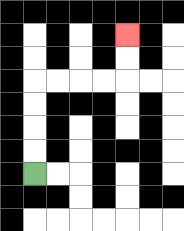{'start': '[1, 7]', 'end': '[5, 1]', 'path_directions': 'U,U,U,U,R,R,R,R,U,U', 'path_coordinates': '[[1, 7], [1, 6], [1, 5], [1, 4], [1, 3], [2, 3], [3, 3], [4, 3], [5, 3], [5, 2], [5, 1]]'}